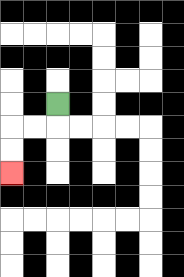{'start': '[2, 4]', 'end': '[0, 7]', 'path_directions': 'D,L,L,D,D', 'path_coordinates': '[[2, 4], [2, 5], [1, 5], [0, 5], [0, 6], [0, 7]]'}